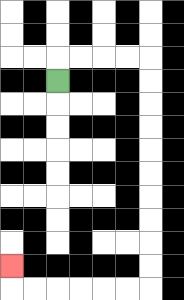{'start': '[2, 3]', 'end': '[0, 11]', 'path_directions': 'U,R,R,R,R,D,D,D,D,D,D,D,D,D,D,L,L,L,L,L,L,U', 'path_coordinates': '[[2, 3], [2, 2], [3, 2], [4, 2], [5, 2], [6, 2], [6, 3], [6, 4], [6, 5], [6, 6], [6, 7], [6, 8], [6, 9], [6, 10], [6, 11], [6, 12], [5, 12], [4, 12], [3, 12], [2, 12], [1, 12], [0, 12], [0, 11]]'}